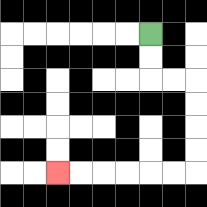{'start': '[6, 1]', 'end': '[2, 7]', 'path_directions': 'D,D,R,R,D,D,D,D,L,L,L,L,L,L', 'path_coordinates': '[[6, 1], [6, 2], [6, 3], [7, 3], [8, 3], [8, 4], [8, 5], [8, 6], [8, 7], [7, 7], [6, 7], [5, 7], [4, 7], [3, 7], [2, 7]]'}